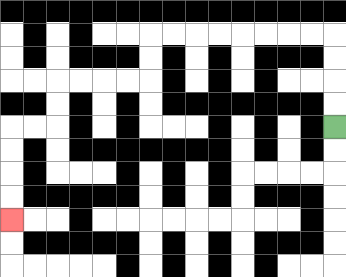{'start': '[14, 5]', 'end': '[0, 9]', 'path_directions': 'U,U,U,U,L,L,L,L,L,L,L,L,D,D,L,L,L,L,D,D,L,L,D,D,D,D', 'path_coordinates': '[[14, 5], [14, 4], [14, 3], [14, 2], [14, 1], [13, 1], [12, 1], [11, 1], [10, 1], [9, 1], [8, 1], [7, 1], [6, 1], [6, 2], [6, 3], [5, 3], [4, 3], [3, 3], [2, 3], [2, 4], [2, 5], [1, 5], [0, 5], [0, 6], [0, 7], [0, 8], [0, 9]]'}